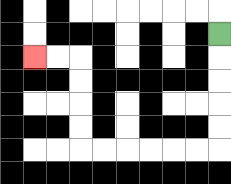{'start': '[9, 1]', 'end': '[1, 2]', 'path_directions': 'D,D,D,D,D,L,L,L,L,L,L,U,U,U,U,L,L', 'path_coordinates': '[[9, 1], [9, 2], [9, 3], [9, 4], [9, 5], [9, 6], [8, 6], [7, 6], [6, 6], [5, 6], [4, 6], [3, 6], [3, 5], [3, 4], [3, 3], [3, 2], [2, 2], [1, 2]]'}